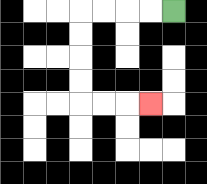{'start': '[7, 0]', 'end': '[6, 4]', 'path_directions': 'L,L,L,L,D,D,D,D,R,R,R', 'path_coordinates': '[[7, 0], [6, 0], [5, 0], [4, 0], [3, 0], [3, 1], [3, 2], [3, 3], [3, 4], [4, 4], [5, 4], [6, 4]]'}